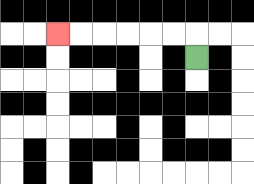{'start': '[8, 2]', 'end': '[2, 1]', 'path_directions': 'U,L,L,L,L,L,L', 'path_coordinates': '[[8, 2], [8, 1], [7, 1], [6, 1], [5, 1], [4, 1], [3, 1], [2, 1]]'}